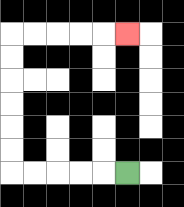{'start': '[5, 7]', 'end': '[5, 1]', 'path_directions': 'L,L,L,L,L,U,U,U,U,U,U,R,R,R,R,R', 'path_coordinates': '[[5, 7], [4, 7], [3, 7], [2, 7], [1, 7], [0, 7], [0, 6], [0, 5], [0, 4], [0, 3], [0, 2], [0, 1], [1, 1], [2, 1], [3, 1], [4, 1], [5, 1]]'}